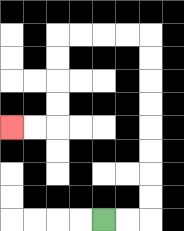{'start': '[4, 9]', 'end': '[0, 5]', 'path_directions': 'R,R,U,U,U,U,U,U,U,U,L,L,L,L,D,D,D,D,L,L', 'path_coordinates': '[[4, 9], [5, 9], [6, 9], [6, 8], [6, 7], [6, 6], [6, 5], [6, 4], [6, 3], [6, 2], [6, 1], [5, 1], [4, 1], [3, 1], [2, 1], [2, 2], [2, 3], [2, 4], [2, 5], [1, 5], [0, 5]]'}